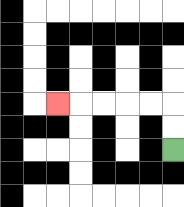{'start': '[7, 6]', 'end': '[2, 4]', 'path_directions': 'U,U,L,L,L,L,L', 'path_coordinates': '[[7, 6], [7, 5], [7, 4], [6, 4], [5, 4], [4, 4], [3, 4], [2, 4]]'}